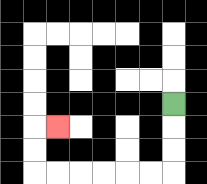{'start': '[7, 4]', 'end': '[2, 5]', 'path_directions': 'D,D,D,L,L,L,L,L,L,U,U,R', 'path_coordinates': '[[7, 4], [7, 5], [7, 6], [7, 7], [6, 7], [5, 7], [4, 7], [3, 7], [2, 7], [1, 7], [1, 6], [1, 5], [2, 5]]'}